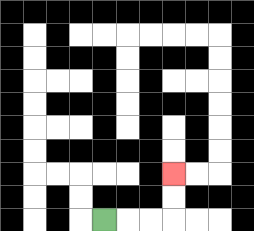{'start': '[4, 9]', 'end': '[7, 7]', 'path_directions': 'R,R,R,U,U', 'path_coordinates': '[[4, 9], [5, 9], [6, 9], [7, 9], [7, 8], [7, 7]]'}